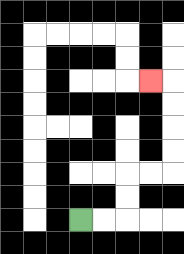{'start': '[3, 9]', 'end': '[6, 3]', 'path_directions': 'R,R,U,U,R,R,U,U,U,U,L', 'path_coordinates': '[[3, 9], [4, 9], [5, 9], [5, 8], [5, 7], [6, 7], [7, 7], [7, 6], [7, 5], [7, 4], [7, 3], [6, 3]]'}